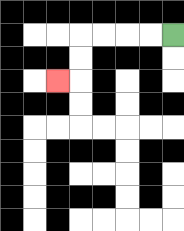{'start': '[7, 1]', 'end': '[2, 3]', 'path_directions': 'L,L,L,L,D,D,L', 'path_coordinates': '[[7, 1], [6, 1], [5, 1], [4, 1], [3, 1], [3, 2], [3, 3], [2, 3]]'}